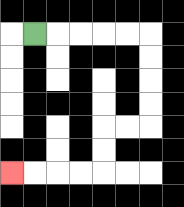{'start': '[1, 1]', 'end': '[0, 7]', 'path_directions': 'R,R,R,R,R,D,D,D,D,L,L,D,D,L,L,L,L', 'path_coordinates': '[[1, 1], [2, 1], [3, 1], [4, 1], [5, 1], [6, 1], [6, 2], [6, 3], [6, 4], [6, 5], [5, 5], [4, 5], [4, 6], [4, 7], [3, 7], [2, 7], [1, 7], [0, 7]]'}